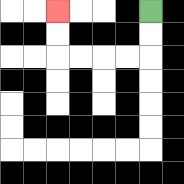{'start': '[6, 0]', 'end': '[2, 0]', 'path_directions': 'D,D,L,L,L,L,U,U', 'path_coordinates': '[[6, 0], [6, 1], [6, 2], [5, 2], [4, 2], [3, 2], [2, 2], [2, 1], [2, 0]]'}